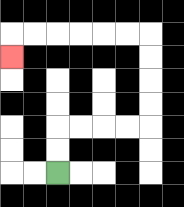{'start': '[2, 7]', 'end': '[0, 2]', 'path_directions': 'U,U,R,R,R,R,U,U,U,U,L,L,L,L,L,L,D', 'path_coordinates': '[[2, 7], [2, 6], [2, 5], [3, 5], [4, 5], [5, 5], [6, 5], [6, 4], [6, 3], [6, 2], [6, 1], [5, 1], [4, 1], [3, 1], [2, 1], [1, 1], [0, 1], [0, 2]]'}